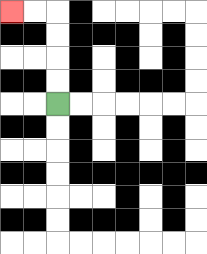{'start': '[2, 4]', 'end': '[0, 0]', 'path_directions': 'U,U,U,U,L,L', 'path_coordinates': '[[2, 4], [2, 3], [2, 2], [2, 1], [2, 0], [1, 0], [0, 0]]'}